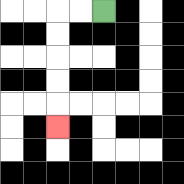{'start': '[4, 0]', 'end': '[2, 5]', 'path_directions': 'L,L,D,D,D,D,D', 'path_coordinates': '[[4, 0], [3, 0], [2, 0], [2, 1], [2, 2], [2, 3], [2, 4], [2, 5]]'}